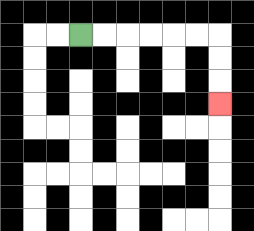{'start': '[3, 1]', 'end': '[9, 4]', 'path_directions': 'R,R,R,R,R,R,D,D,D', 'path_coordinates': '[[3, 1], [4, 1], [5, 1], [6, 1], [7, 1], [8, 1], [9, 1], [9, 2], [9, 3], [9, 4]]'}